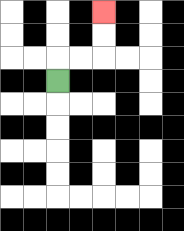{'start': '[2, 3]', 'end': '[4, 0]', 'path_directions': 'U,R,R,U,U', 'path_coordinates': '[[2, 3], [2, 2], [3, 2], [4, 2], [4, 1], [4, 0]]'}